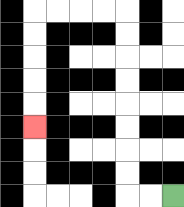{'start': '[7, 8]', 'end': '[1, 5]', 'path_directions': 'L,L,U,U,U,U,U,U,U,U,L,L,L,L,D,D,D,D,D', 'path_coordinates': '[[7, 8], [6, 8], [5, 8], [5, 7], [5, 6], [5, 5], [5, 4], [5, 3], [5, 2], [5, 1], [5, 0], [4, 0], [3, 0], [2, 0], [1, 0], [1, 1], [1, 2], [1, 3], [1, 4], [1, 5]]'}